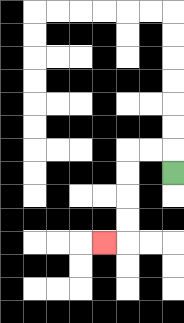{'start': '[7, 7]', 'end': '[4, 10]', 'path_directions': 'U,L,L,D,D,D,D,L', 'path_coordinates': '[[7, 7], [7, 6], [6, 6], [5, 6], [5, 7], [5, 8], [5, 9], [5, 10], [4, 10]]'}